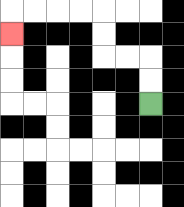{'start': '[6, 4]', 'end': '[0, 1]', 'path_directions': 'U,U,L,L,U,U,L,L,L,L,D', 'path_coordinates': '[[6, 4], [6, 3], [6, 2], [5, 2], [4, 2], [4, 1], [4, 0], [3, 0], [2, 0], [1, 0], [0, 0], [0, 1]]'}